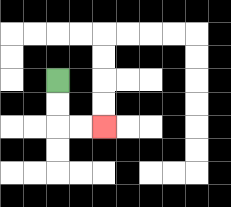{'start': '[2, 3]', 'end': '[4, 5]', 'path_directions': 'D,D,R,R', 'path_coordinates': '[[2, 3], [2, 4], [2, 5], [3, 5], [4, 5]]'}